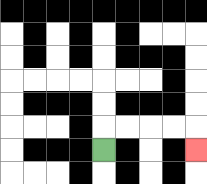{'start': '[4, 6]', 'end': '[8, 6]', 'path_directions': 'U,R,R,R,R,D', 'path_coordinates': '[[4, 6], [4, 5], [5, 5], [6, 5], [7, 5], [8, 5], [8, 6]]'}